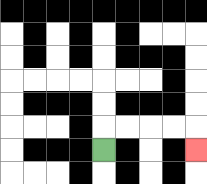{'start': '[4, 6]', 'end': '[8, 6]', 'path_directions': 'U,R,R,R,R,D', 'path_coordinates': '[[4, 6], [4, 5], [5, 5], [6, 5], [7, 5], [8, 5], [8, 6]]'}